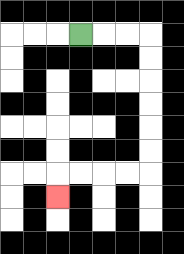{'start': '[3, 1]', 'end': '[2, 8]', 'path_directions': 'R,R,R,D,D,D,D,D,D,L,L,L,L,D', 'path_coordinates': '[[3, 1], [4, 1], [5, 1], [6, 1], [6, 2], [6, 3], [6, 4], [6, 5], [6, 6], [6, 7], [5, 7], [4, 7], [3, 7], [2, 7], [2, 8]]'}